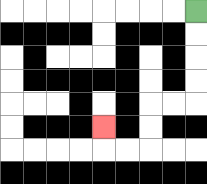{'start': '[8, 0]', 'end': '[4, 5]', 'path_directions': 'D,D,D,D,L,L,D,D,L,L,U', 'path_coordinates': '[[8, 0], [8, 1], [8, 2], [8, 3], [8, 4], [7, 4], [6, 4], [6, 5], [6, 6], [5, 6], [4, 6], [4, 5]]'}